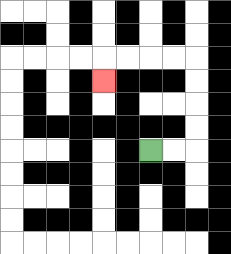{'start': '[6, 6]', 'end': '[4, 3]', 'path_directions': 'R,R,U,U,U,U,L,L,L,L,D', 'path_coordinates': '[[6, 6], [7, 6], [8, 6], [8, 5], [8, 4], [8, 3], [8, 2], [7, 2], [6, 2], [5, 2], [4, 2], [4, 3]]'}